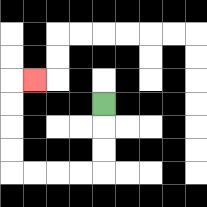{'start': '[4, 4]', 'end': '[1, 3]', 'path_directions': 'D,D,D,L,L,L,L,U,U,U,U,R', 'path_coordinates': '[[4, 4], [4, 5], [4, 6], [4, 7], [3, 7], [2, 7], [1, 7], [0, 7], [0, 6], [0, 5], [0, 4], [0, 3], [1, 3]]'}